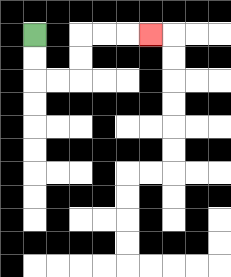{'start': '[1, 1]', 'end': '[6, 1]', 'path_directions': 'D,D,R,R,U,U,R,R,R', 'path_coordinates': '[[1, 1], [1, 2], [1, 3], [2, 3], [3, 3], [3, 2], [3, 1], [4, 1], [5, 1], [6, 1]]'}